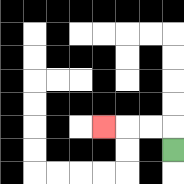{'start': '[7, 6]', 'end': '[4, 5]', 'path_directions': 'U,L,L,L', 'path_coordinates': '[[7, 6], [7, 5], [6, 5], [5, 5], [4, 5]]'}